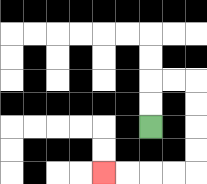{'start': '[6, 5]', 'end': '[4, 7]', 'path_directions': 'U,U,R,R,D,D,D,D,L,L,L,L', 'path_coordinates': '[[6, 5], [6, 4], [6, 3], [7, 3], [8, 3], [8, 4], [8, 5], [8, 6], [8, 7], [7, 7], [6, 7], [5, 7], [4, 7]]'}